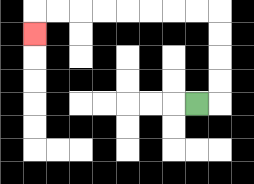{'start': '[8, 4]', 'end': '[1, 1]', 'path_directions': 'R,U,U,U,U,L,L,L,L,L,L,L,L,D', 'path_coordinates': '[[8, 4], [9, 4], [9, 3], [9, 2], [9, 1], [9, 0], [8, 0], [7, 0], [6, 0], [5, 0], [4, 0], [3, 0], [2, 0], [1, 0], [1, 1]]'}